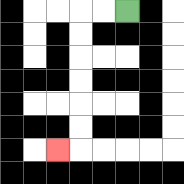{'start': '[5, 0]', 'end': '[2, 6]', 'path_directions': 'L,L,D,D,D,D,D,D,L', 'path_coordinates': '[[5, 0], [4, 0], [3, 0], [3, 1], [3, 2], [3, 3], [3, 4], [3, 5], [3, 6], [2, 6]]'}